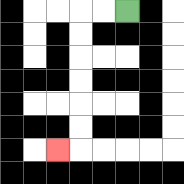{'start': '[5, 0]', 'end': '[2, 6]', 'path_directions': 'L,L,D,D,D,D,D,D,L', 'path_coordinates': '[[5, 0], [4, 0], [3, 0], [3, 1], [3, 2], [3, 3], [3, 4], [3, 5], [3, 6], [2, 6]]'}